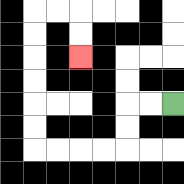{'start': '[7, 4]', 'end': '[3, 2]', 'path_directions': 'L,L,D,D,L,L,L,L,U,U,U,U,U,U,R,R,D,D', 'path_coordinates': '[[7, 4], [6, 4], [5, 4], [5, 5], [5, 6], [4, 6], [3, 6], [2, 6], [1, 6], [1, 5], [1, 4], [1, 3], [1, 2], [1, 1], [1, 0], [2, 0], [3, 0], [3, 1], [3, 2]]'}